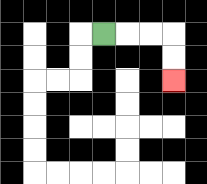{'start': '[4, 1]', 'end': '[7, 3]', 'path_directions': 'R,R,R,D,D', 'path_coordinates': '[[4, 1], [5, 1], [6, 1], [7, 1], [7, 2], [7, 3]]'}